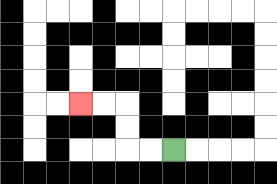{'start': '[7, 6]', 'end': '[3, 4]', 'path_directions': 'L,L,U,U,L,L', 'path_coordinates': '[[7, 6], [6, 6], [5, 6], [5, 5], [5, 4], [4, 4], [3, 4]]'}